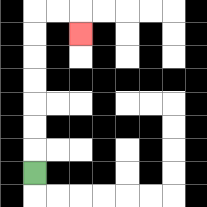{'start': '[1, 7]', 'end': '[3, 1]', 'path_directions': 'U,U,U,U,U,U,U,R,R,D', 'path_coordinates': '[[1, 7], [1, 6], [1, 5], [1, 4], [1, 3], [1, 2], [1, 1], [1, 0], [2, 0], [3, 0], [3, 1]]'}